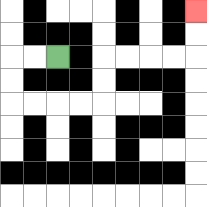{'start': '[2, 2]', 'end': '[8, 0]', 'path_directions': 'L,L,D,D,R,R,R,R,U,U,R,R,R,R,U,U', 'path_coordinates': '[[2, 2], [1, 2], [0, 2], [0, 3], [0, 4], [1, 4], [2, 4], [3, 4], [4, 4], [4, 3], [4, 2], [5, 2], [6, 2], [7, 2], [8, 2], [8, 1], [8, 0]]'}